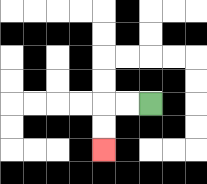{'start': '[6, 4]', 'end': '[4, 6]', 'path_directions': 'L,L,D,D', 'path_coordinates': '[[6, 4], [5, 4], [4, 4], [4, 5], [4, 6]]'}